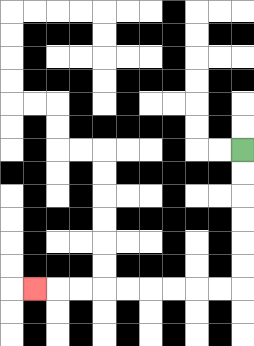{'start': '[10, 6]', 'end': '[1, 12]', 'path_directions': 'D,D,D,D,D,D,L,L,L,L,L,L,L,L,L', 'path_coordinates': '[[10, 6], [10, 7], [10, 8], [10, 9], [10, 10], [10, 11], [10, 12], [9, 12], [8, 12], [7, 12], [6, 12], [5, 12], [4, 12], [3, 12], [2, 12], [1, 12]]'}